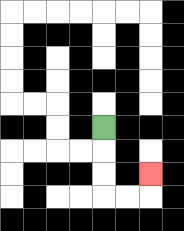{'start': '[4, 5]', 'end': '[6, 7]', 'path_directions': 'D,D,D,R,R,U', 'path_coordinates': '[[4, 5], [4, 6], [4, 7], [4, 8], [5, 8], [6, 8], [6, 7]]'}